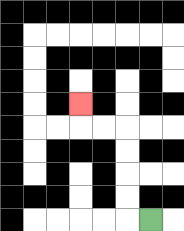{'start': '[6, 9]', 'end': '[3, 4]', 'path_directions': 'L,U,U,U,U,L,L,U', 'path_coordinates': '[[6, 9], [5, 9], [5, 8], [5, 7], [5, 6], [5, 5], [4, 5], [3, 5], [3, 4]]'}